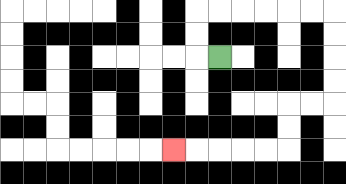{'start': '[9, 2]', 'end': '[7, 6]', 'path_directions': 'L,U,U,R,R,R,R,R,R,D,D,D,D,L,L,D,D,L,L,L,L,L', 'path_coordinates': '[[9, 2], [8, 2], [8, 1], [8, 0], [9, 0], [10, 0], [11, 0], [12, 0], [13, 0], [14, 0], [14, 1], [14, 2], [14, 3], [14, 4], [13, 4], [12, 4], [12, 5], [12, 6], [11, 6], [10, 6], [9, 6], [8, 6], [7, 6]]'}